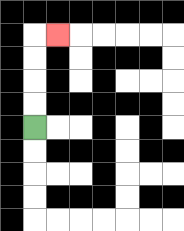{'start': '[1, 5]', 'end': '[2, 1]', 'path_directions': 'U,U,U,U,R', 'path_coordinates': '[[1, 5], [1, 4], [1, 3], [1, 2], [1, 1], [2, 1]]'}